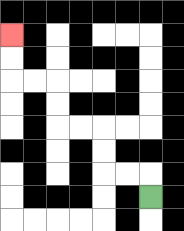{'start': '[6, 8]', 'end': '[0, 1]', 'path_directions': 'U,L,L,U,U,L,L,U,U,L,L,U,U', 'path_coordinates': '[[6, 8], [6, 7], [5, 7], [4, 7], [4, 6], [4, 5], [3, 5], [2, 5], [2, 4], [2, 3], [1, 3], [0, 3], [0, 2], [0, 1]]'}